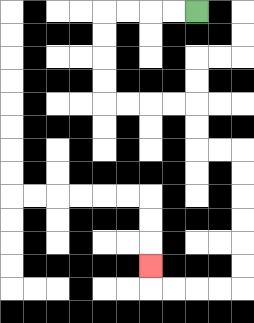{'start': '[8, 0]', 'end': '[6, 11]', 'path_directions': 'L,L,L,L,D,D,D,D,R,R,R,R,D,D,R,R,D,D,D,D,D,D,L,L,L,L,U', 'path_coordinates': '[[8, 0], [7, 0], [6, 0], [5, 0], [4, 0], [4, 1], [4, 2], [4, 3], [4, 4], [5, 4], [6, 4], [7, 4], [8, 4], [8, 5], [8, 6], [9, 6], [10, 6], [10, 7], [10, 8], [10, 9], [10, 10], [10, 11], [10, 12], [9, 12], [8, 12], [7, 12], [6, 12], [6, 11]]'}